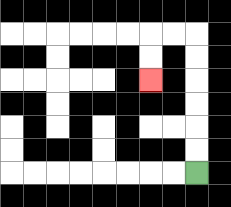{'start': '[8, 7]', 'end': '[6, 3]', 'path_directions': 'U,U,U,U,U,U,L,L,D,D', 'path_coordinates': '[[8, 7], [8, 6], [8, 5], [8, 4], [8, 3], [8, 2], [8, 1], [7, 1], [6, 1], [6, 2], [6, 3]]'}